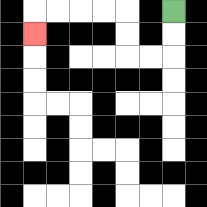{'start': '[7, 0]', 'end': '[1, 1]', 'path_directions': 'D,D,L,L,U,U,L,L,L,L,D', 'path_coordinates': '[[7, 0], [7, 1], [7, 2], [6, 2], [5, 2], [5, 1], [5, 0], [4, 0], [3, 0], [2, 0], [1, 0], [1, 1]]'}